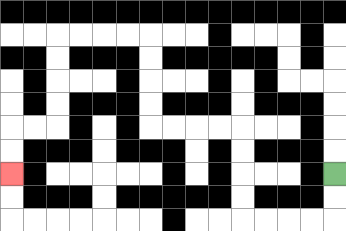{'start': '[14, 7]', 'end': '[0, 7]', 'path_directions': 'D,D,L,L,L,L,U,U,U,U,L,L,L,L,U,U,U,U,L,L,L,L,D,D,D,D,L,L,D,D', 'path_coordinates': '[[14, 7], [14, 8], [14, 9], [13, 9], [12, 9], [11, 9], [10, 9], [10, 8], [10, 7], [10, 6], [10, 5], [9, 5], [8, 5], [7, 5], [6, 5], [6, 4], [6, 3], [6, 2], [6, 1], [5, 1], [4, 1], [3, 1], [2, 1], [2, 2], [2, 3], [2, 4], [2, 5], [1, 5], [0, 5], [0, 6], [0, 7]]'}